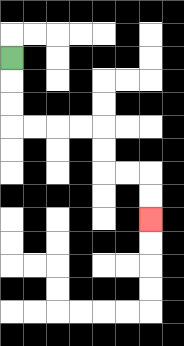{'start': '[0, 2]', 'end': '[6, 9]', 'path_directions': 'D,D,D,R,R,R,R,D,D,R,R,D,D', 'path_coordinates': '[[0, 2], [0, 3], [0, 4], [0, 5], [1, 5], [2, 5], [3, 5], [4, 5], [4, 6], [4, 7], [5, 7], [6, 7], [6, 8], [6, 9]]'}